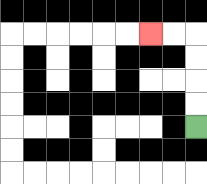{'start': '[8, 5]', 'end': '[6, 1]', 'path_directions': 'U,U,U,U,L,L', 'path_coordinates': '[[8, 5], [8, 4], [8, 3], [8, 2], [8, 1], [7, 1], [6, 1]]'}